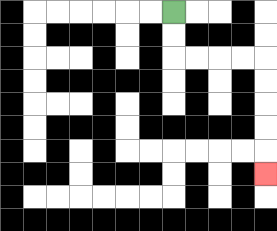{'start': '[7, 0]', 'end': '[11, 7]', 'path_directions': 'D,D,R,R,R,R,D,D,D,D,D', 'path_coordinates': '[[7, 0], [7, 1], [7, 2], [8, 2], [9, 2], [10, 2], [11, 2], [11, 3], [11, 4], [11, 5], [11, 6], [11, 7]]'}